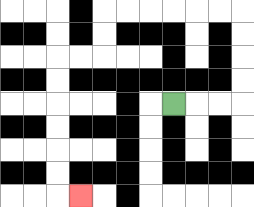{'start': '[7, 4]', 'end': '[3, 8]', 'path_directions': 'R,R,R,U,U,U,U,L,L,L,L,L,L,D,D,L,L,D,D,D,D,D,D,R', 'path_coordinates': '[[7, 4], [8, 4], [9, 4], [10, 4], [10, 3], [10, 2], [10, 1], [10, 0], [9, 0], [8, 0], [7, 0], [6, 0], [5, 0], [4, 0], [4, 1], [4, 2], [3, 2], [2, 2], [2, 3], [2, 4], [2, 5], [2, 6], [2, 7], [2, 8], [3, 8]]'}